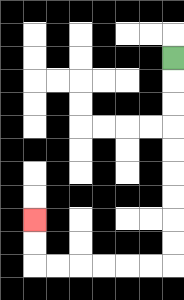{'start': '[7, 2]', 'end': '[1, 9]', 'path_directions': 'D,D,D,D,D,D,D,D,D,L,L,L,L,L,L,U,U', 'path_coordinates': '[[7, 2], [7, 3], [7, 4], [7, 5], [7, 6], [7, 7], [7, 8], [7, 9], [7, 10], [7, 11], [6, 11], [5, 11], [4, 11], [3, 11], [2, 11], [1, 11], [1, 10], [1, 9]]'}